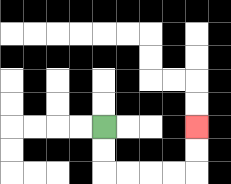{'start': '[4, 5]', 'end': '[8, 5]', 'path_directions': 'D,D,R,R,R,R,U,U', 'path_coordinates': '[[4, 5], [4, 6], [4, 7], [5, 7], [6, 7], [7, 7], [8, 7], [8, 6], [8, 5]]'}